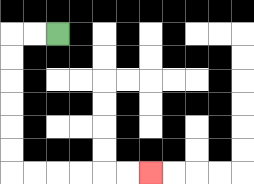{'start': '[2, 1]', 'end': '[6, 7]', 'path_directions': 'L,L,D,D,D,D,D,D,R,R,R,R,R,R', 'path_coordinates': '[[2, 1], [1, 1], [0, 1], [0, 2], [0, 3], [0, 4], [0, 5], [0, 6], [0, 7], [1, 7], [2, 7], [3, 7], [4, 7], [5, 7], [6, 7]]'}